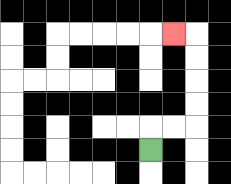{'start': '[6, 6]', 'end': '[7, 1]', 'path_directions': 'U,R,R,U,U,U,U,L', 'path_coordinates': '[[6, 6], [6, 5], [7, 5], [8, 5], [8, 4], [8, 3], [8, 2], [8, 1], [7, 1]]'}